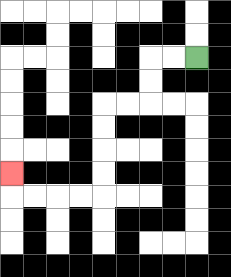{'start': '[8, 2]', 'end': '[0, 7]', 'path_directions': 'L,L,D,D,L,L,D,D,D,D,L,L,L,L,U', 'path_coordinates': '[[8, 2], [7, 2], [6, 2], [6, 3], [6, 4], [5, 4], [4, 4], [4, 5], [4, 6], [4, 7], [4, 8], [3, 8], [2, 8], [1, 8], [0, 8], [0, 7]]'}